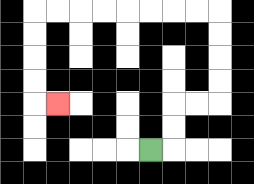{'start': '[6, 6]', 'end': '[2, 4]', 'path_directions': 'R,U,U,R,R,U,U,U,U,L,L,L,L,L,L,L,L,D,D,D,D,R', 'path_coordinates': '[[6, 6], [7, 6], [7, 5], [7, 4], [8, 4], [9, 4], [9, 3], [9, 2], [9, 1], [9, 0], [8, 0], [7, 0], [6, 0], [5, 0], [4, 0], [3, 0], [2, 0], [1, 0], [1, 1], [1, 2], [1, 3], [1, 4], [2, 4]]'}